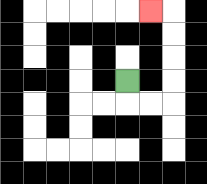{'start': '[5, 3]', 'end': '[6, 0]', 'path_directions': 'D,R,R,U,U,U,U,L', 'path_coordinates': '[[5, 3], [5, 4], [6, 4], [7, 4], [7, 3], [7, 2], [7, 1], [7, 0], [6, 0]]'}